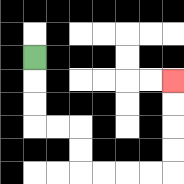{'start': '[1, 2]', 'end': '[7, 3]', 'path_directions': 'D,D,D,R,R,D,D,R,R,R,R,U,U,U,U', 'path_coordinates': '[[1, 2], [1, 3], [1, 4], [1, 5], [2, 5], [3, 5], [3, 6], [3, 7], [4, 7], [5, 7], [6, 7], [7, 7], [7, 6], [7, 5], [7, 4], [7, 3]]'}